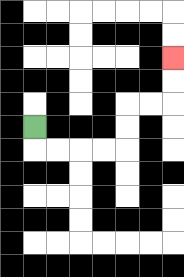{'start': '[1, 5]', 'end': '[7, 2]', 'path_directions': 'D,R,R,R,R,U,U,R,R,U,U', 'path_coordinates': '[[1, 5], [1, 6], [2, 6], [3, 6], [4, 6], [5, 6], [5, 5], [5, 4], [6, 4], [7, 4], [7, 3], [7, 2]]'}